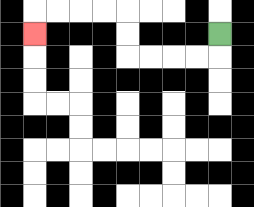{'start': '[9, 1]', 'end': '[1, 1]', 'path_directions': 'D,L,L,L,L,U,U,L,L,L,L,D', 'path_coordinates': '[[9, 1], [9, 2], [8, 2], [7, 2], [6, 2], [5, 2], [5, 1], [5, 0], [4, 0], [3, 0], [2, 0], [1, 0], [1, 1]]'}